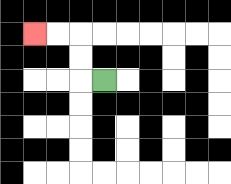{'start': '[4, 3]', 'end': '[1, 1]', 'path_directions': 'L,U,U,L,L', 'path_coordinates': '[[4, 3], [3, 3], [3, 2], [3, 1], [2, 1], [1, 1]]'}